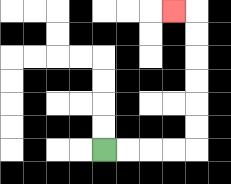{'start': '[4, 6]', 'end': '[7, 0]', 'path_directions': 'R,R,R,R,U,U,U,U,U,U,L', 'path_coordinates': '[[4, 6], [5, 6], [6, 6], [7, 6], [8, 6], [8, 5], [8, 4], [8, 3], [8, 2], [8, 1], [8, 0], [7, 0]]'}